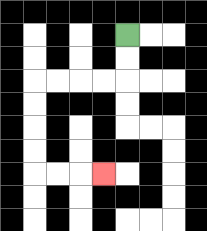{'start': '[5, 1]', 'end': '[4, 7]', 'path_directions': 'D,D,L,L,L,L,D,D,D,D,R,R,R', 'path_coordinates': '[[5, 1], [5, 2], [5, 3], [4, 3], [3, 3], [2, 3], [1, 3], [1, 4], [1, 5], [1, 6], [1, 7], [2, 7], [3, 7], [4, 7]]'}